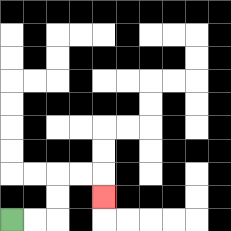{'start': '[0, 9]', 'end': '[4, 8]', 'path_directions': 'R,R,U,U,R,R,D', 'path_coordinates': '[[0, 9], [1, 9], [2, 9], [2, 8], [2, 7], [3, 7], [4, 7], [4, 8]]'}